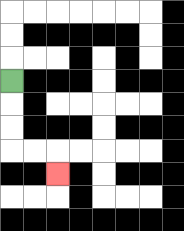{'start': '[0, 3]', 'end': '[2, 7]', 'path_directions': 'D,D,D,R,R,D', 'path_coordinates': '[[0, 3], [0, 4], [0, 5], [0, 6], [1, 6], [2, 6], [2, 7]]'}